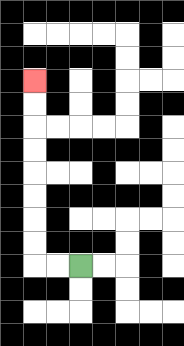{'start': '[3, 11]', 'end': '[1, 3]', 'path_directions': 'L,L,U,U,U,U,U,U,U,U', 'path_coordinates': '[[3, 11], [2, 11], [1, 11], [1, 10], [1, 9], [1, 8], [1, 7], [1, 6], [1, 5], [1, 4], [1, 3]]'}